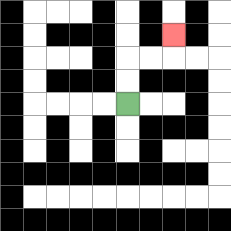{'start': '[5, 4]', 'end': '[7, 1]', 'path_directions': 'U,U,R,R,U', 'path_coordinates': '[[5, 4], [5, 3], [5, 2], [6, 2], [7, 2], [7, 1]]'}